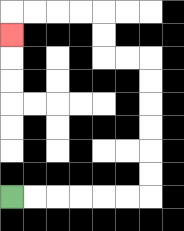{'start': '[0, 8]', 'end': '[0, 1]', 'path_directions': 'R,R,R,R,R,R,U,U,U,U,U,U,L,L,U,U,L,L,L,L,D', 'path_coordinates': '[[0, 8], [1, 8], [2, 8], [3, 8], [4, 8], [5, 8], [6, 8], [6, 7], [6, 6], [6, 5], [6, 4], [6, 3], [6, 2], [5, 2], [4, 2], [4, 1], [4, 0], [3, 0], [2, 0], [1, 0], [0, 0], [0, 1]]'}